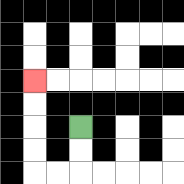{'start': '[3, 5]', 'end': '[1, 3]', 'path_directions': 'D,D,L,L,U,U,U,U', 'path_coordinates': '[[3, 5], [3, 6], [3, 7], [2, 7], [1, 7], [1, 6], [1, 5], [1, 4], [1, 3]]'}